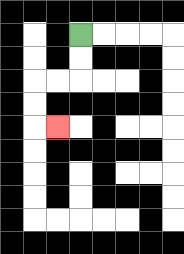{'start': '[3, 1]', 'end': '[2, 5]', 'path_directions': 'D,D,L,L,D,D,R', 'path_coordinates': '[[3, 1], [3, 2], [3, 3], [2, 3], [1, 3], [1, 4], [1, 5], [2, 5]]'}